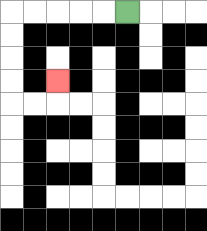{'start': '[5, 0]', 'end': '[2, 3]', 'path_directions': 'L,L,L,L,L,D,D,D,D,R,R,U', 'path_coordinates': '[[5, 0], [4, 0], [3, 0], [2, 0], [1, 0], [0, 0], [0, 1], [0, 2], [0, 3], [0, 4], [1, 4], [2, 4], [2, 3]]'}